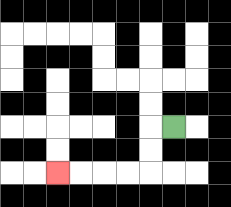{'start': '[7, 5]', 'end': '[2, 7]', 'path_directions': 'L,D,D,L,L,L,L', 'path_coordinates': '[[7, 5], [6, 5], [6, 6], [6, 7], [5, 7], [4, 7], [3, 7], [2, 7]]'}